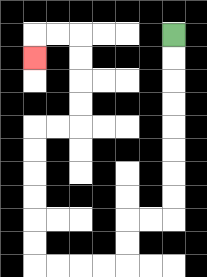{'start': '[7, 1]', 'end': '[1, 2]', 'path_directions': 'D,D,D,D,D,D,D,D,L,L,D,D,L,L,L,L,U,U,U,U,U,U,R,R,U,U,U,U,L,L,D', 'path_coordinates': '[[7, 1], [7, 2], [7, 3], [7, 4], [7, 5], [7, 6], [7, 7], [7, 8], [7, 9], [6, 9], [5, 9], [5, 10], [5, 11], [4, 11], [3, 11], [2, 11], [1, 11], [1, 10], [1, 9], [1, 8], [1, 7], [1, 6], [1, 5], [2, 5], [3, 5], [3, 4], [3, 3], [3, 2], [3, 1], [2, 1], [1, 1], [1, 2]]'}